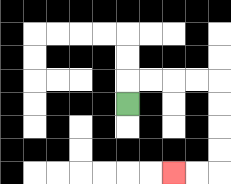{'start': '[5, 4]', 'end': '[7, 7]', 'path_directions': 'U,R,R,R,R,D,D,D,D,L,L', 'path_coordinates': '[[5, 4], [5, 3], [6, 3], [7, 3], [8, 3], [9, 3], [9, 4], [9, 5], [9, 6], [9, 7], [8, 7], [7, 7]]'}